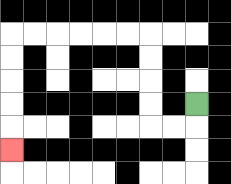{'start': '[8, 4]', 'end': '[0, 6]', 'path_directions': 'D,L,L,U,U,U,U,L,L,L,L,L,L,D,D,D,D,D', 'path_coordinates': '[[8, 4], [8, 5], [7, 5], [6, 5], [6, 4], [6, 3], [6, 2], [6, 1], [5, 1], [4, 1], [3, 1], [2, 1], [1, 1], [0, 1], [0, 2], [0, 3], [0, 4], [0, 5], [0, 6]]'}